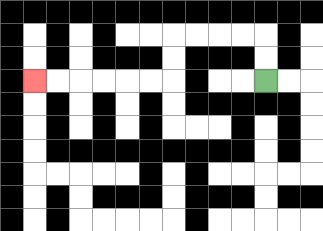{'start': '[11, 3]', 'end': '[1, 3]', 'path_directions': 'U,U,L,L,L,L,D,D,L,L,L,L,L,L', 'path_coordinates': '[[11, 3], [11, 2], [11, 1], [10, 1], [9, 1], [8, 1], [7, 1], [7, 2], [7, 3], [6, 3], [5, 3], [4, 3], [3, 3], [2, 3], [1, 3]]'}